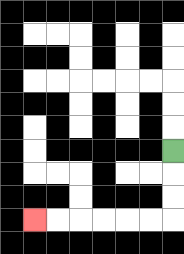{'start': '[7, 6]', 'end': '[1, 9]', 'path_directions': 'D,D,D,L,L,L,L,L,L', 'path_coordinates': '[[7, 6], [7, 7], [7, 8], [7, 9], [6, 9], [5, 9], [4, 9], [3, 9], [2, 9], [1, 9]]'}